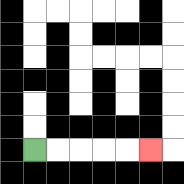{'start': '[1, 6]', 'end': '[6, 6]', 'path_directions': 'R,R,R,R,R', 'path_coordinates': '[[1, 6], [2, 6], [3, 6], [4, 6], [5, 6], [6, 6]]'}